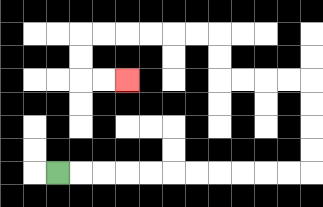{'start': '[2, 7]', 'end': '[5, 3]', 'path_directions': 'R,R,R,R,R,R,R,R,R,R,R,U,U,U,U,L,L,L,L,U,U,L,L,L,L,L,L,D,D,R,R', 'path_coordinates': '[[2, 7], [3, 7], [4, 7], [5, 7], [6, 7], [7, 7], [8, 7], [9, 7], [10, 7], [11, 7], [12, 7], [13, 7], [13, 6], [13, 5], [13, 4], [13, 3], [12, 3], [11, 3], [10, 3], [9, 3], [9, 2], [9, 1], [8, 1], [7, 1], [6, 1], [5, 1], [4, 1], [3, 1], [3, 2], [3, 3], [4, 3], [5, 3]]'}